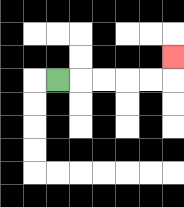{'start': '[2, 3]', 'end': '[7, 2]', 'path_directions': 'R,R,R,R,R,U', 'path_coordinates': '[[2, 3], [3, 3], [4, 3], [5, 3], [6, 3], [7, 3], [7, 2]]'}